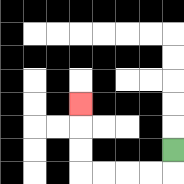{'start': '[7, 6]', 'end': '[3, 4]', 'path_directions': 'D,L,L,L,L,U,U,U', 'path_coordinates': '[[7, 6], [7, 7], [6, 7], [5, 7], [4, 7], [3, 7], [3, 6], [3, 5], [3, 4]]'}